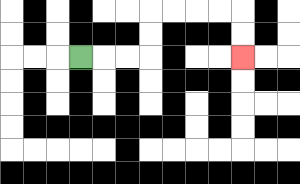{'start': '[3, 2]', 'end': '[10, 2]', 'path_directions': 'R,R,R,U,U,R,R,R,R,D,D', 'path_coordinates': '[[3, 2], [4, 2], [5, 2], [6, 2], [6, 1], [6, 0], [7, 0], [8, 0], [9, 0], [10, 0], [10, 1], [10, 2]]'}